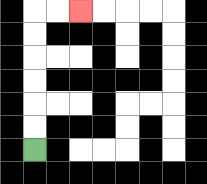{'start': '[1, 6]', 'end': '[3, 0]', 'path_directions': 'U,U,U,U,U,U,R,R', 'path_coordinates': '[[1, 6], [1, 5], [1, 4], [1, 3], [1, 2], [1, 1], [1, 0], [2, 0], [3, 0]]'}